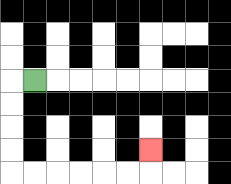{'start': '[1, 3]', 'end': '[6, 6]', 'path_directions': 'L,D,D,D,D,R,R,R,R,R,R,U', 'path_coordinates': '[[1, 3], [0, 3], [0, 4], [0, 5], [0, 6], [0, 7], [1, 7], [2, 7], [3, 7], [4, 7], [5, 7], [6, 7], [6, 6]]'}